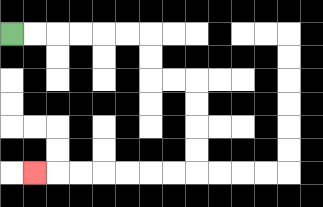{'start': '[0, 1]', 'end': '[1, 7]', 'path_directions': 'R,R,R,R,R,R,D,D,R,R,D,D,D,D,L,L,L,L,L,L,L', 'path_coordinates': '[[0, 1], [1, 1], [2, 1], [3, 1], [4, 1], [5, 1], [6, 1], [6, 2], [6, 3], [7, 3], [8, 3], [8, 4], [8, 5], [8, 6], [8, 7], [7, 7], [6, 7], [5, 7], [4, 7], [3, 7], [2, 7], [1, 7]]'}